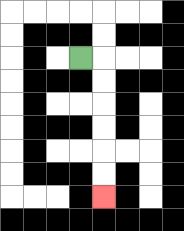{'start': '[3, 2]', 'end': '[4, 8]', 'path_directions': 'R,D,D,D,D,D,D', 'path_coordinates': '[[3, 2], [4, 2], [4, 3], [4, 4], [4, 5], [4, 6], [4, 7], [4, 8]]'}